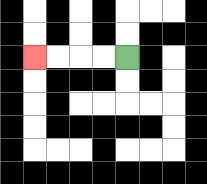{'start': '[5, 2]', 'end': '[1, 2]', 'path_directions': 'L,L,L,L', 'path_coordinates': '[[5, 2], [4, 2], [3, 2], [2, 2], [1, 2]]'}